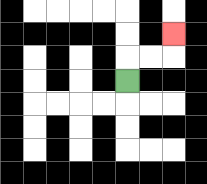{'start': '[5, 3]', 'end': '[7, 1]', 'path_directions': 'U,R,R,U', 'path_coordinates': '[[5, 3], [5, 2], [6, 2], [7, 2], [7, 1]]'}